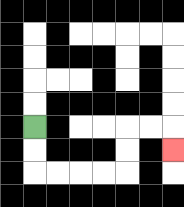{'start': '[1, 5]', 'end': '[7, 6]', 'path_directions': 'D,D,R,R,R,R,U,U,R,R,D', 'path_coordinates': '[[1, 5], [1, 6], [1, 7], [2, 7], [3, 7], [4, 7], [5, 7], [5, 6], [5, 5], [6, 5], [7, 5], [7, 6]]'}